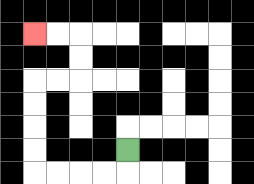{'start': '[5, 6]', 'end': '[1, 1]', 'path_directions': 'D,L,L,L,L,U,U,U,U,R,R,U,U,L,L', 'path_coordinates': '[[5, 6], [5, 7], [4, 7], [3, 7], [2, 7], [1, 7], [1, 6], [1, 5], [1, 4], [1, 3], [2, 3], [3, 3], [3, 2], [3, 1], [2, 1], [1, 1]]'}